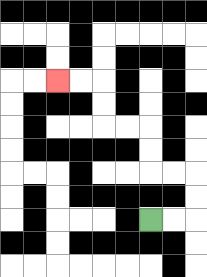{'start': '[6, 9]', 'end': '[2, 3]', 'path_directions': 'R,R,U,U,L,L,U,U,L,L,U,U,L,L', 'path_coordinates': '[[6, 9], [7, 9], [8, 9], [8, 8], [8, 7], [7, 7], [6, 7], [6, 6], [6, 5], [5, 5], [4, 5], [4, 4], [4, 3], [3, 3], [2, 3]]'}